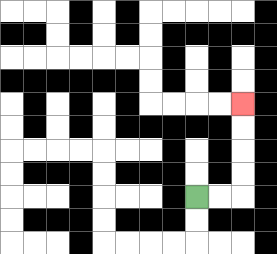{'start': '[8, 8]', 'end': '[10, 4]', 'path_directions': 'R,R,U,U,U,U', 'path_coordinates': '[[8, 8], [9, 8], [10, 8], [10, 7], [10, 6], [10, 5], [10, 4]]'}